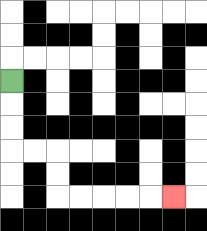{'start': '[0, 3]', 'end': '[7, 8]', 'path_directions': 'D,D,D,R,R,D,D,R,R,R,R,R', 'path_coordinates': '[[0, 3], [0, 4], [0, 5], [0, 6], [1, 6], [2, 6], [2, 7], [2, 8], [3, 8], [4, 8], [5, 8], [6, 8], [7, 8]]'}